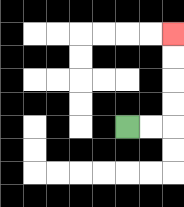{'start': '[5, 5]', 'end': '[7, 1]', 'path_directions': 'R,R,U,U,U,U', 'path_coordinates': '[[5, 5], [6, 5], [7, 5], [7, 4], [7, 3], [7, 2], [7, 1]]'}